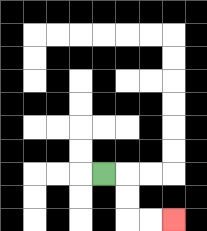{'start': '[4, 7]', 'end': '[7, 9]', 'path_directions': 'R,D,D,R,R', 'path_coordinates': '[[4, 7], [5, 7], [5, 8], [5, 9], [6, 9], [7, 9]]'}